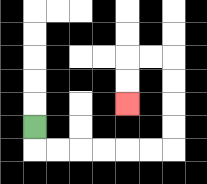{'start': '[1, 5]', 'end': '[5, 4]', 'path_directions': 'D,R,R,R,R,R,R,U,U,U,U,L,L,D,D', 'path_coordinates': '[[1, 5], [1, 6], [2, 6], [3, 6], [4, 6], [5, 6], [6, 6], [7, 6], [7, 5], [7, 4], [7, 3], [7, 2], [6, 2], [5, 2], [5, 3], [5, 4]]'}